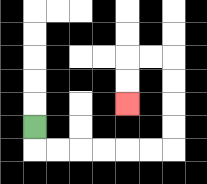{'start': '[1, 5]', 'end': '[5, 4]', 'path_directions': 'D,R,R,R,R,R,R,U,U,U,U,L,L,D,D', 'path_coordinates': '[[1, 5], [1, 6], [2, 6], [3, 6], [4, 6], [5, 6], [6, 6], [7, 6], [7, 5], [7, 4], [7, 3], [7, 2], [6, 2], [5, 2], [5, 3], [5, 4]]'}